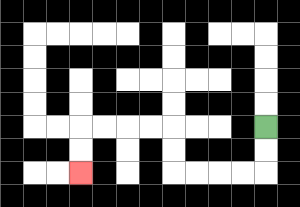{'start': '[11, 5]', 'end': '[3, 7]', 'path_directions': 'D,D,L,L,L,L,U,U,L,L,L,L,D,D', 'path_coordinates': '[[11, 5], [11, 6], [11, 7], [10, 7], [9, 7], [8, 7], [7, 7], [7, 6], [7, 5], [6, 5], [5, 5], [4, 5], [3, 5], [3, 6], [3, 7]]'}